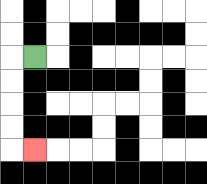{'start': '[1, 2]', 'end': '[1, 6]', 'path_directions': 'L,D,D,D,D,R', 'path_coordinates': '[[1, 2], [0, 2], [0, 3], [0, 4], [0, 5], [0, 6], [1, 6]]'}